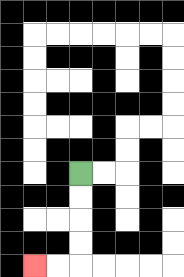{'start': '[3, 7]', 'end': '[1, 11]', 'path_directions': 'D,D,D,D,L,L', 'path_coordinates': '[[3, 7], [3, 8], [3, 9], [3, 10], [3, 11], [2, 11], [1, 11]]'}